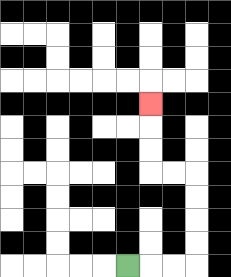{'start': '[5, 11]', 'end': '[6, 4]', 'path_directions': 'R,R,R,U,U,U,U,L,L,U,U,U', 'path_coordinates': '[[5, 11], [6, 11], [7, 11], [8, 11], [8, 10], [8, 9], [8, 8], [8, 7], [7, 7], [6, 7], [6, 6], [6, 5], [6, 4]]'}